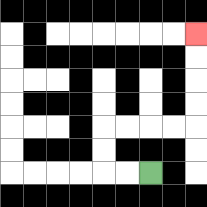{'start': '[6, 7]', 'end': '[8, 1]', 'path_directions': 'L,L,U,U,R,R,R,R,U,U,U,U', 'path_coordinates': '[[6, 7], [5, 7], [4, 7], [4, 6], [4, 5], [5, 5], [6, 5], [7, 5], [8, 5], [8, 4], [8, 3], [8, 2], [8, 1]]'}